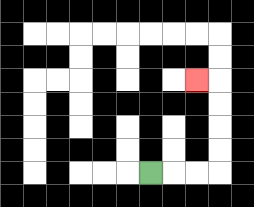{'start': '[6, 7]', 'end': '[8, 3]', 'path_directions': 'R,R,R,U,U,U,U,L', 'path_coordinates': '[[6, 7], [7, 7], [8, 7], [9, 7], [9, 6], [9, 5], [9, 4], [9, 3], [8, 3]]'}